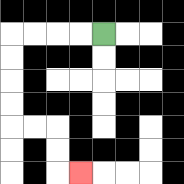{'start': '[4, 1]', 'end': '[3, 7]', 'path_directions': 'L,L,L,L,D,D,D,D,R,R,D,D,R', 'path_coordinates': '[[4, 1], [3, 1], [2, 1], [1, 1], [0, 1], [0, 2], [0, 3], [0, 4], [0, 5], [1, 5], [2, 5], [2, 6], [2, 7], [3, 7]]'}